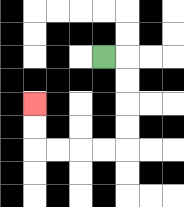{'start': '[4, 2]', 'end': '[1, 4]', 'path_directions': 'R,D,D,D,D,L,L,L,L,U,U', 'path_coordinates': '[[4, 2], [5, 2], [5, 3], [5, 4], [5, 5], [5, 6], [4, 6], [3, 6], [2, 6], [1, 6], [1, 5], [1, 4]]'}